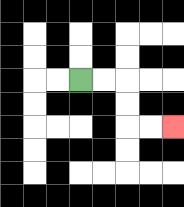{'start': '[3, 3]', 'end': '[7, 5]', 'path_directions': 'R,R,D,D,R,R', 'path_coordinates': '[[3, 3], [4, 3], [5, 3], [5, 4], [5, 5], [6, 5], [7, 5]]'}